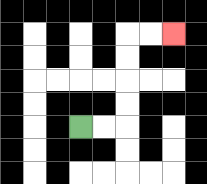{'start': '[3, 5]', 'end': '[7, 1]', 'path_directions': 'R,R,U,U,U,U,R,R', 'path_coordinates': '[[3, 5], [4, 5], [5, 5], [5, 4], [5, 3], [5, 2], [5, 1], [6, 1], [7, 1]]'}